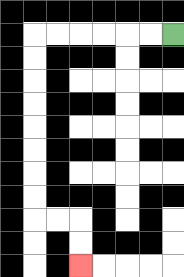{'start': '[7, 1]', 'end': '[3, 11]', 'path_directions': 'L,L,L,L,L,L,D,D,D,D,D,D,D,D,R,R,D,D', 'path_coordinates': '[[7, 1], [6, 1], [5, 1], [4, 1], [3, 1], [2, 1], [1, 1], [1, 2], [1, 3], [1, 4], [1, 5], [1, 6], [1, 7], [1, 8], [1, 9], [2, 9], [3, 9], [3, 10], [3, 11]]'}